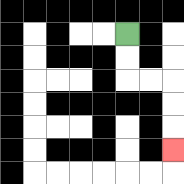{'start': '[5, 1]', 'end': '[7, 6]', 'path_directions': 'D,D,R,R,D,D,D', 'path_coordinates': '[[5, 1], [5, 2], [5, 3], [6, 3], [7, 3], [7, 4], [7, 5], [7, 6]]'}